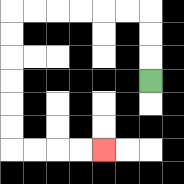{'start': '[6, 3]', 'end': '[4, 6]', 'path_directions': 'U,U,U,L,L,L,L,L,L,D,D,D,D,D,D,R,R,R,R', 'path_coordinates': '[[6, 3], [6, 2], [6, 1], [6, 0], [5, 0], [4, 0], [3, 0], [2, 0], [1, 0], [0, 0], [0, 1], [0, 2], [0, 3], [0, 4], [0, 5], [0, 6], [1, 6], [2, 6], [3, 6], [4, 6]]'}